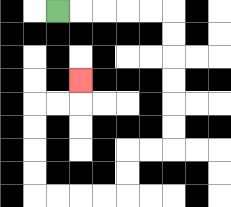{'start': '[2, 0]', 'end': '[3, 3]', 'path_directions': 'R,R,R,R,R,D,D,D,D,D,D,L,L,D,D,L,L,L,L,U,U,U,U,R,R,U', 'path_coordinates': '[[2, 0], [3, 0], [4, 0], [5, 0], [6, 0], [7, 0], [7, 1], [7, 2], [7, 3], [7, 4], [7, 5], [7, 6], [6, 6], [5, 6], [5, 7], [5, 8], [4, 8], [3, 8], [2, 8], [1, 8], [1, 7], [1, 6], [1, 5], [1, 4], [2, 4], [3, 4], [3, 3]]'}